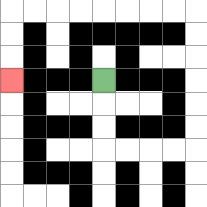{'start': '[4, 3]', 'end': '[0, 3]', 'path_directions': 'D,D,D,R,R,R,R,U,U,U,U,U,U,L,L,L,L,L,L,L,L,D,D,D', 'path_coordinates': '[[4, 3], [4, 4], [4, 5], [4, 6], [5, 6], [6, 6], [7, 6], [8, 6], [8, 5], [8, 4], [8, 3], [8, 2], [8, 1], [8, 0], [7, 0], [6, 0], [5, 0], [4, 0], [3, 0], [2, 0], [1, 0], [0, 0], [0, 1], [0, 2], [0, 3]]'}